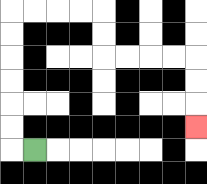{'start': '[1, 6]', 'end': '[8, 5]', 'path_directions': 'L,U,U,U,U,U,U,R,R,R,R,D,D,R,R,R,R,D,D,D', 'path_coordinates': '[[1, 6], [0, 6], [0, 5], [0, 4], [0, 3], [0, 2], [0, 1], [0, 0], [1, 0], [2, 0], [3, 0], [4, 0], [4, 1], [4, 2], [5, 2], [6, 2], [7, 2], [8, 2], [8, 3], [8, 4], [8, 5]]'}